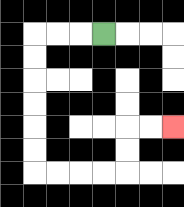{'start': '[4, 1]', 'end': '[7, 5]', 'path_directions': 'L,L,L,D,D,D,D,D,D,R,R,R,R,U,U,R,R', 'path_coordinates': '[[4, 1], [3, 1], [2, 1], [1, 1], [1, 2], [1, 3], [1, 4], [1, 5], [1, 6], [1, 7], [2, 7], [3, 7], [4, 7], [5, 7], [5, 6], [5, 5], [6, 5], [7, 5]]'}